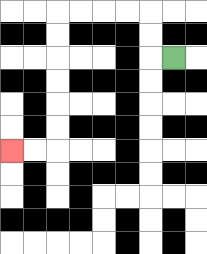{'start': '[7, 2]', 'end': '[0, 6]', 'path_directions': 'L,U,U,L,L,L,L,D,D,D,D,D,D,L,L', 'path_coordinates': '[[7, 2], [6, 2], [6, 1], [6, 0], [5, 0], [4, 0], [3, 0], [2, 0], [2, 1], [2, 2], [2, 3], [2, 4], [2, 5], [2, 6], [1, 6], [0, 6]]'}